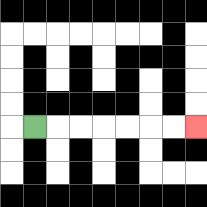{'start': '[1, 5]', 'end': '[8, 5]', 'path_directions': 'R,R,R,R,R,R,R', 'path_coordinates': '[[1, 5], [2, 5], [3, 5], [4, 5], [5, 5], [6, 5], [7, 5], [8, 5]]'}